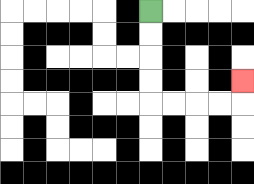{'start': '[6, 0]', 'end': '[10, 3]', 'path_directions': 'D,D,D,D,R,R,R,R,U', 'path_coordinates': '[[6, 0], [6, 1], [6, 2], [6, 3], [6, 4], [7, 4], [8, 4], [9, 4], [10, 4], [10, 3]]'}